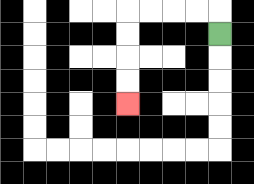{'start': '[9, 1]', 'end': '[5, 4]', 'path_directions': 'U,L,L,L,L,D,D,D,D', 'path_coordinates': '[[9, 1], [9, 0], [8, 0], [7, 0], [6, 0], [5, 0], [5, 1], [5, 2], [5, 3], [5, 4]]'}